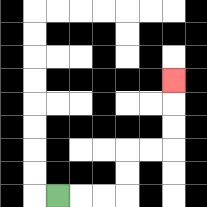{'start': '[2, 8]', 'end': '[7, 3]', 'path_directions': 'R,R,R,U,U,R,R,U,U,U', 'path_coordinates': '[[2, 8], [3, 8], [4, 8], [5, 8], [5, 7], [5, 6], [6, 6], [7, 6], [7, 5], [7, 4], [7, 3]]'}